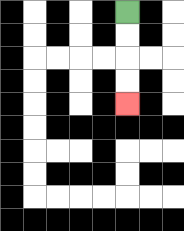{'start': '[5, 0]', 'end': '[5, 4]', 'path_directions': 'D,D,D,D', 'path_coordinates': '[[5, 0], [5, 1], [5, 2], [5, 3], [5, 4]]'}